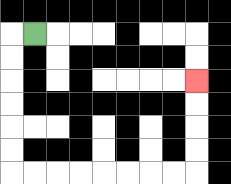{'start': '[1, 1]', 'end': '[8, 3]', 'path_directions': 'L,D,D,D,D,D,D,R,R,R,R,R,R,R,R,U,U,U,U', 'path_coordinates': '[[1, 1], [0, 1], [0, 2], [0, 3], [0, 4], [0, 5], [0, 6], [0, 7], [1, 7], [2, 7], [3, 7], [4, 7], [5, 7], [6, 7], [7, 7], [8, 7], [8, 6], [8, 5], [8, 4], [8, 3]]'}